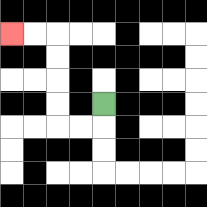{'start': '[4, 4]', 'end': '[0, 1]', 'path_directions': 'D,L,L,U,U,U,U,L,L', 'path_coordinates': '[[4, 4], [4, 5], [3, 5], [2, 5], [2, 4], [2, 3], [2, 2], [2, 1], [1, 1], [0, 1]]'}